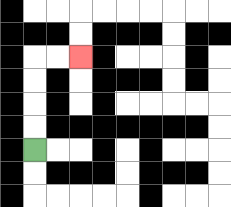{'start': '[1, 6]', 'end': '[3, 2]', 'path_directions': 'U,U,U,U,R,R', 'path_coordinates': '[[1, 6], [1, 5], [1, 4], [1, 3], [1, 2], [2, 2], [3, 2]]'}